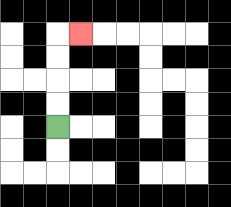{'start': '[2, 5]', 'end': '[3, 1]', 'path_directions': 'U,U,U,U,R', 'path_coordinates': '[[2, 5], [2, 4], [2, 3], [2, 2], [2, 1], [3, 1]]'}